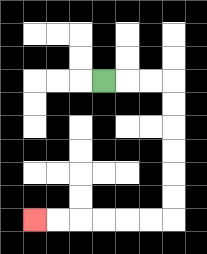{'start': '[4, 3]', 'end': '[1, 9]', 'path_directions': 'R,R,R,D,D,D,D,D,D,L,L,L,L,L,L', 'path_coordinates': '[[4, 3], [5, 3], [6, 3], [7, 3], [7, 4], [7, 5], [7, 6], [7, 7], [7, 8], [7, 9], [6, 9], [5, 9], [4, 9], [3, 9], [2, 9], [1, 9]]'}